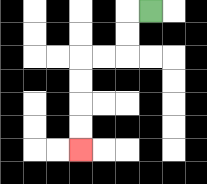{'start': '[6, 0]', 'end': '[3, 6]', 'path_directions': 'L,D,D,L,L,D,D,D,D', 'path_coordinates': '[[6, 0], [5, 0], [5, 1], [5, 2], [4, 2], [3, 2], [3, 3], [3, 4], [3, 5], [3, 6]]'}